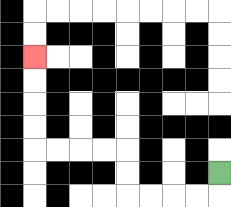{'start': '[9, 7]', 'end': '[1, 2]', 'path_directions': 'D,L,L,L,L,U,U,L,L,L,L,U,U,U,U', 'path_coordinates': '[[9, 7], [9, 8], [8, 8], [7, 8], [6, 8], [5, 8], [5, 7], [5, 6], [4, 6], [3, 6], [2, 6], [1, 6], [1, 5], [1, 4], [1, 3], [1, 2]]'}